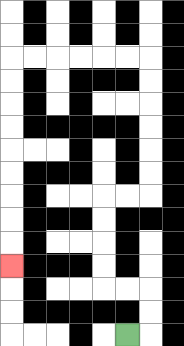{'start': '[5, 14]', 'end': '[0, 11]', 'path_directions': 'R,U,U,L,L,U,U,U,U,R,R,U,U,U,U,U,U,L,L,L,L,L,L,D,D,D,D,D,D,D,D,D', 'path_coordinates': '[[5, 14], [6, 14], [6, 13], [6, 12], [5, 12], [4, 12], [4, 11], [4, 10], [4, 9], [4, 8], [5, 8], [6, 8], [6, 7], [6, 6], [6, 5], [6, 4], [6, 3], [6, 2], [5, 2], [4, 2], [3, 2], [2, 2], [1, 2], [0, 2], [0, 3], [0, 4], [0, 5], [0, 6], [0, 7], [0, 8], [0, 9], [0, 10], [0, 11]]'}